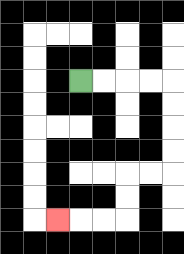{'start': '[3, 3]', 'end': '[2, 9]', 'path_directions': 'R,R,R,R,D,D,D,D,L,L,D,D,L,L,L', 'path_coordinates': '[[3, 3], [4, 3], [5, 3], [6, 3], [7, 3], [7, 4], [7, 5], [7, 6], [7, 7], [6, 7], [5, 7], [5, 8], [5, 9], [4, 9], [3, 9], [2, 9]]'}